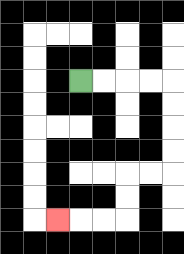{'start': '[3, 3]', 'end': '[2, 9]', 'path_directions': 'R,R,R,R,D,D,D,D,L,L,D,D,L,L,L', 'path_coordinates': '[[3, 3], [4, 3], [5, 3], [6, 3], [7, 3], [7, 4], [7, 5], [7, 6], [7, 7], [6, 7], [5, 7], [5, 8], [5, 9], [4, 9], [3, 9], [2, 9]]'}